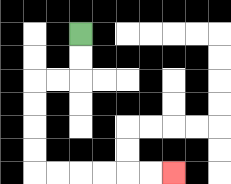{'start': '[3, 1]', 'end': '[7, 7]', 'path_directions': 'D,D,L,L,D,D,D,D,R,R,R,R,R,R', 'path_coordinates': '[[3, 1], [3, 2], [3, 3], [2, 3], [1, 3], [1, 4], [1, 5], [1, 6], [1, 7], [2, 7], [3, 7], [4, 7], [5, 7], [6, 7], [7, 7]]'}